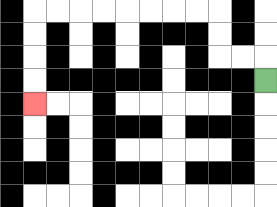{'start': '[11, 3]', 'end': '[1, 4]', 'path_directions': 'U,L,L,U,U,L,L,L,L,L,L,L,L,D,D,D,D', 'path_coordinates': '[[11, 3], [11, 2], [10, 2], [9, 2], [9, 1], [9, 0], [8, 0], [7, 0], [6, 0], [5, 0], [4, 0], [3, 0], [2, 0], [1, 0], [1, 1], [1, 2], [1, 3], [1, 4]]'}